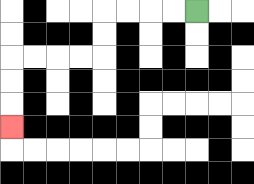{'start': '[8, 0]', 'end': '[0, 5]', 'path_directions': 'L,L,L,L,D,D,L,L,L,L,D,D,D', 'path_coordinates': '[[8, 0], [7, 0], [6, 0], [5, 0], [4, 0], [4, 1], [4, 2], [3, 2], [2, 2], [1, 2], [0, 2], [0, 3], [0, 4], [0, 5]]'}